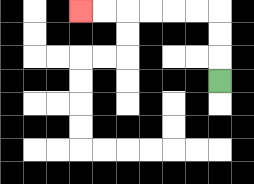{'start': '[9, 3]', 'end': '[3, 0]', 'path_directions': 'U,U,U,L,L,L,L,L,L', 'path_coordinates': '[[9, 3], [9, 2], [9, 1], [9, 0], [8, 0], [7, 0], [6, 0], [5, 0], [4, 0], [3, 0]]'}